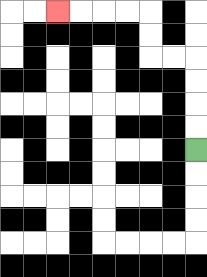{'start': '[8, 6]', 'end': '[2, 0]', 'path_directions': 'U,U,U,U,L,L,U,U,L,L,L,L', 'path_coordinates': '[[8, 6], [8, 5], [8, 4], [8, 3], [8, 2], [7, 2], [6, 2], [6, 1], [6, 0], [5, 0], [4, 0], [3, 0], [2, 0]]'}